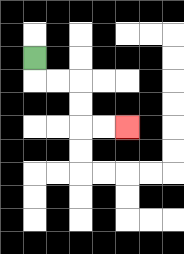{'start': '[1, 2]', 'end': '[5, 5]', 'path_directions': 'D,R,R,D,D,R,R', 'path_coordinates': '[[1, 2], [1, 3], [2, 3], [3, 3], [3, 4], [3, 5], [4, 5], [5, 5]]'}